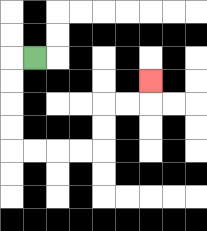{'start': '[1, 2]', 'end': '[6, 3]', 'path_directions': 'L,D,D,D,D,R,R,R,R,U,U,R,R,U', 'path_coordinates': '[[1, 2], [0, 2], [0, 3], [0, 4], [0, 5], [0, 6], [1, 6], [2, 6], [3, 6], [4, 6], [4, 5], [4, 4], [5, 4], [6, 4], [6, 3]]'}